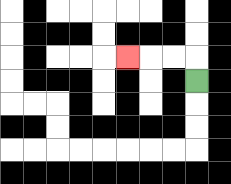{'start': '[8, 3]', 'end': '[5, 2]', 'path_directions': 'U,L,L,L', 'path_coordinates': '[[8, 3], [8, 2], [7, 2], [6, 2], [5, 2]]'}